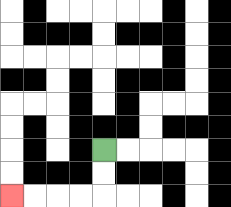{'start': '[4, 6]', 'end': '[0, 8]', 'path_directions': 'D,D,L,L,L,L', 'path_coordinates': '[[4, 6], [4, 7], [4, 8], [3, 8], [2, 8], [1, 8], [0, 8]]'}